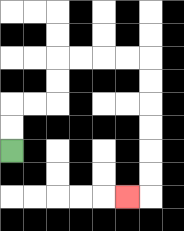{'start': '[0, 6]', 'end': '[5, 8]', 'path_directions': 'U,U,R,R,U,U,R,R,R,R,D,D,D,D,D,D,L', 'path_coordinates': '[[0, 6], [0, 5], [0, 4], [1, 4], [2, 4], [2, 3], [2, 2], [3, 2], [4, 2], [5, 2], [6, 2], [6, 3], [6, 4], [6, 5], [6, 6], [6, 7], [6, 8], [5, 8]]'}